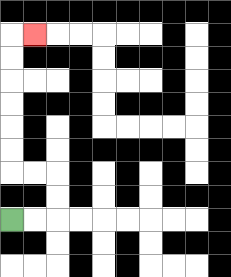{'start': '[0, 9]', 'end': '[1, 1]', 'path_directions': 'R,R,U,U,L,L,U,U,U,U,U,U,R', 'path_coordinates': '[[0, 9], [1, 9], [2, 9], [2, 8], [2, 7], [1, 7], [0, 7], [0, 6], [0, 5], [0, 4], [0, 3], [0, 2], [0, 1], [1, 1]]'}